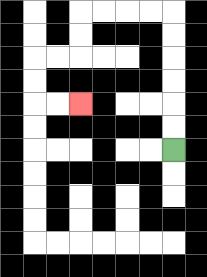{'start': '[7, 6]', 'end': '[3, 4]', 'path_directions': 'U,U,U,U,U,U,L,L,L,L,D,D,L,L,D,D,R,R', 'path_coordinates': '[[7, 6], [7, 5], [7, 4], [7, 3], [7, 2], [7, 1], [7, 0], [6, 0], [5, 0], [4, 0], [3, 0], [3, 1], [3, 2], [2, 2], [1, 2], [1, 3], [1, 4], [2, 4], [3, 4]]'}